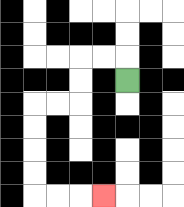{'start': '[5, 3]', 'end': '[4, 8]', 'path_directions': 'U,L,L,D,D,L,L,D,D,D,D,R,R,R', 'path_coordinates': '[[5, 3], [5, 2], [4, 2], [3, 2], [3, 3], [3, 4], [2, 4], [1, 4], [1, 5], [1, 6], [1, 7], [1, 8], [2, 8], [3, 8], [4, 8]]'}